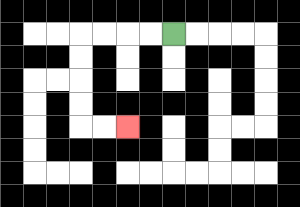{'start': '[7, 1]', 'end': '[5, 5]', 'path_directions': 'L,L,L,L,D,D,D,D,R,R', 'path_coordinates': '[[7, 1], [6, 1], [5, 1], [4, 1], [3, 1], [3, 2], [3, 3], [3, 4], [3, 5], [4, 5], [5, 5]]'}